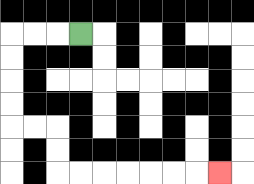{'start': '[3, 1]', 'end': '[9, 7]', 'path_directions': 'L,L,L,D,D,D,D,R,R,D,D,R,R,R,R,R,R,R', 'path_coordinates': '[[3, 1], [2, 1], [1, 1], [0, 1], [0, 2], [0, 3], [0, 4], [0, 5], [1, 5], [2, 5], [2, 6], [2, 7], [3, 7], [4, 7], [5, 7], [6, 7], [7, 7], [8, 7], [9, 7]]'}